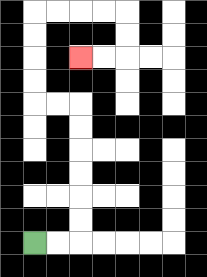{'start': '[1, 10]', 'end': '[3, 2]', 'path_directions': 'R,R,U,U,U,U,U,U,L,L,U,U,U,U,R,R,R,R,D,D,L,L', 'path_coordinates': '[[1, 10], [2, 10], [3, 10], [3, 9], [3, 8], [3, 7], [3, 6], [3, 5], [3, 4], [2, 4], [1, 4], [1, 3], [1, 2], [1, 1], [1, 0], [2, 0], [3, 0], [4, 0], [5, 0], [5, 1], [5, 2], [4, 2], [3, 2]]'}